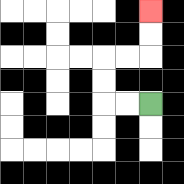{'start': '[6, 4]', 'end': '[6, 0]', 'path_directions': 'L,L,U,U,R,R,U,U', 'path_coordinates': '[[6, 4], [5, 4], [4, 4], [4, 3], [4, 2], [5, 2], [6, 2], [6, 1], [6, 0]]'}